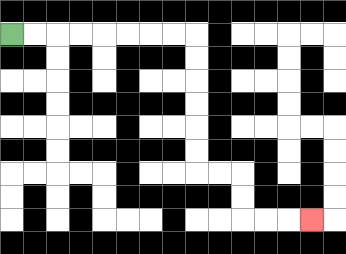{'start': '[0, 1]', 'end': '[13, 9]', 'path_directions': 'R,R,R,R,R,R,R,R,D,D,D,D,D,D,R,R,D,D,R,R,R', 'path_coordinates': '[[0, 1], [1, 1], [2, 1], [3, 1], [4, 1], [5, 1], [6, 1], [7, 1], [8, 1], [8, 2], [8, 3], [8, 4], [8, 5], [8, 6], [8, 7], [9, 7], [10, 7], [10, 8], [10, 9], [11, 9], [12, 9], [13, 9]]'}